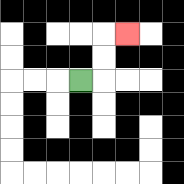{'start': '[3, 3]', 'end': '[5, 1]', 'path_directions': 'R,U,U,R', 'path_coordinates': '[[3, 3], [4, 3], [4, 2], [4, 1], [5, 1]]'}